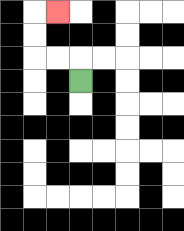{'start': '[3, 3]', 'end': '[2, 0]', 'path_directions': 'U,L,L,U,U,R', 'path_coordinates': '[[3, 3], [3, 2], [2, 2], [1, 2], [1, 1], [1, 0], [2, 0]]'}